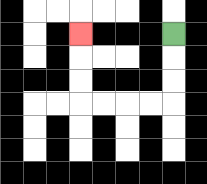{'start': '[7, 1]', 'end': '[3, 1]', 'path_directions': 'D,D,D,L,L,L,L,U,U,U', 'path_coordinates': '[[7, 1], [7, 2], [7, 3], [7, 4], [6, 4], [5, 4], [4, 4], [3, 4], [3, 3], [3, 2], [3, 1]]'}